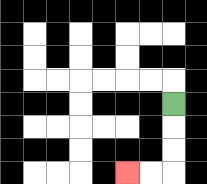{'start': '[7, 4]', 'end': '[5, 7]', 'path_directions': 'D,D,D,L,L', 'path_coordinates': '[[7, 4], [7, 5], [7, 6], [7, 7], [6, 7], [5, 7]]'}